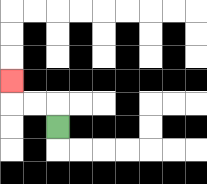{'start': '[2, 5]', 'end': '[0, 3]', 'path_directions': 'U,L,L,U', 'path_coordinates': '[[2, 5], [2, 4], [1, 4], [0, 4], [0, 3]]'}